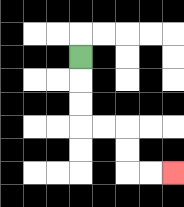{'start': '[3, 2]', 'end': '[7, 7]', 'path_directions': 'D,D,D,R,R,D,D,R,R', 'path_coordinates': '[[3, 2], [3, 3], [3, 4], [3, 5], [4, 5], [5, 5], [5, 6], [5, 7], [6, 7], [7, 7]]'}